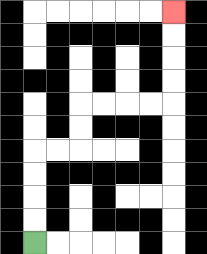{'start': '[1, 10]', 'end': '[7, 0]', 'path_directions': 'U,U,U,U,R,R,U,U,R,R,R,R,U,U,U,U', 'path_coordinates': '[[1, 10], [1, 9], [1, 8], [1, 7], [1, 6], [2, 6], [3, 6], [3, 5], [3, 4], [4, 4], [5, 4], [6, 4], [7, 4], [7, 3], [7, 2], [7, 1], [7, 0]]'}